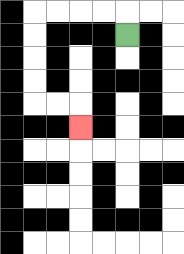{'start': '[5, 1]', 'end': '[3, 5]', 'path_directions': 'U,L,L,L,L,D,D,D,D,R,R,D', 'path_coordinates': '[[5, 1], [5, 0], [4, 0], [3, 0], [2, 0], [1, 0], [1, 1], [1, 2], [1, 3], [1, 4], [2, 4], [3, 4], [3, 5]]'}